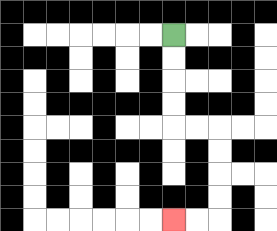{'start': '[7, 1]', 'end': '[7, 9]', 'path_directions': 'D,D,D,D,R,R,D,D,D,D,L,L', 'path_coordinates': '[[7, 1], [7, 2], [7, 3], [7, 4], [7, 5], [8, 5], [9, 5], [9, 6], [9, 7], [9, 8], [9, 9], [8, 9], [7, 9]]'}